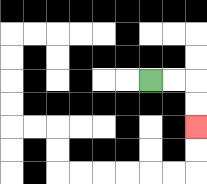{'start': '[6, 3]', 'end': '[8, 5]', 'path_directions': 'R,R,D,D', 'path_coordinates': '[[6, 3], [7, 3], [8, 3], [8, 4], [8, 5]]'}